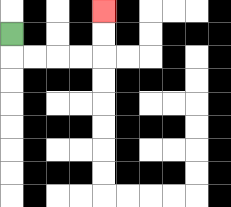{'start': '[0, 1]', 'end': '[4, 0]', 'path_directions': 'D,R,R,R,R,U,U', 'path_coordinates': '[[0, 1], [0, 2], [1, 2], [2, 2], [3, 2], [4, 2], [4, 1], [4, 0]]'}